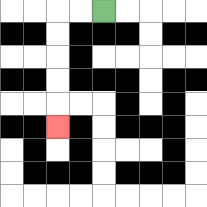{'start': '[4, 0]', 'end': '[2, 5]', 'path_directions': 'L,L,D,D,D,D,D', 'path_coordinates': '[[4, 0], [3, 0], [2, 0], [2, 1], [2, 2], [2, 3], [2, 4], [2, 5]]'}